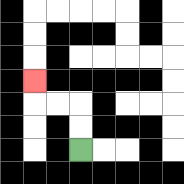{'start': '[3, 6]', 'end': '[1, 3]', 'path_directions': 'U,U,L,L,U', 'path_coordinates': '[[3, 6], [3, 5], [3, 4], [2, 4], [1, 4], [1, 3]]'}